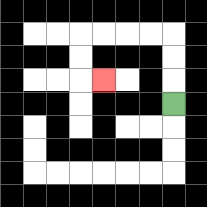{'start': '[7, 4]', 'end': '[4, 3]', 'path_directions': 'U,U,U,L,L,L,L,D,D,R', 'path_coordinates': '[[7, 4], [7, 3], [7, 2], [7, 1], [6, 1], [5, 1], [4, 1], [3, 1], [3, 2], [3, 3], [4, 3]]'}